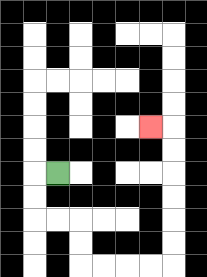{'start': '[2, 7]', 'end': '[6, 5]', 'path_directions': 'L,D,D,R,R,D,D,R,R,R,R,U,U,U,U,U,U,L', 'path_coordinates': '[[2, 7], [1, 7], [1, 8], [1, 9], [2, 9], [3, 9], [3, 10], [3, 11], [4, 11], [5, 11], [6, 11], [7, 11], [7, 10], [7, 9], [7, 8], [7, 7], [7, 6], [7, 5], [6, 5]]'}